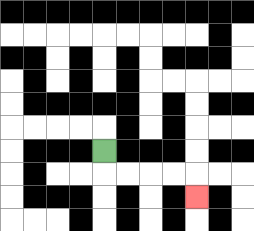{'start': '[4, 6]', 'end': '[8, 8]', 'path_directions': 'D,R,R,R,R,D', 'path_coordinates': '[[4, 6], [4, 7], [5, 7], [6, 7], [7, 7], [8, 7], [8, 8]]'}